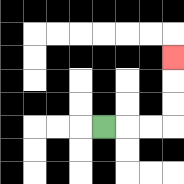{'start': '[4, 5]', 'end': '[7, 2]', 'path_directions': 'R,R,R,U,U,U', 'path_coordinates': '[[4, 5], [5, 5], [6, 5], [7, 5], [7, 4], [7, 3], [7, 2]]'}